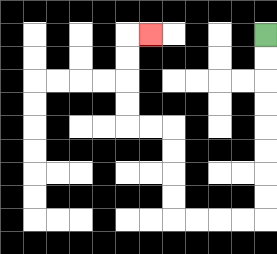{'start': '[11, 1]', 'end': '[6, 1]', 'path_directions': 'D,D,D,D,D,D,D,D,L,L,L,L,U,U,U,U,L,L,U,U,U,U,R', 'path_coordinates': '[[11, 1], [11, 2], [11, 3], [11, 4], [11, 5], [11, 6], [11, 7], [11, 8], [11, 9], [10, 9], [9, 9], [8, 9], [7, 9], [7, 8], [7, 7], [7, 6], [7, 5], [6, 5], [5, 5], [5, 4], [5, 3], [5, 2], [5, 1], [6, 1]]'}